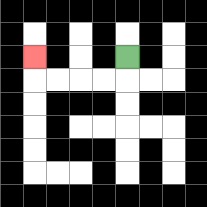{'start': '[5, 2]', 'end': '[1, 2]', 'path_directions': 'D,L,L,L,L,U', 'path_coordinates': '[[5, 2], [5, 3], [4, 3], [3, 3], [2, 3], [1, 3], [1, 2]]'}